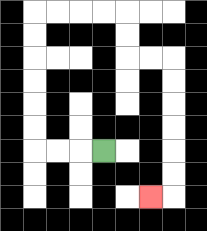{'start': '[4, 6]', 'end': '[6, 8]', 'path_directions': 'L,L,L,U,U,U,U,U,U,R,R,R,R,D,D,R,R,D,D,D,D,D,D,L', 'path_coordinates': '[[4, 6], [3, 6], [2, 6], [1, 6], [1, 5], [1, 4], [1, 3], [1, 2], [1, 1], [1, 0], [2, 0], [3, 0], [4, 0], [5, 0], [5, 1], [5, 2], [6, 2], [7, 2], [7, 3], [7, 4], [7, 5], [7, 6], [7, 7], [7, 8], [6, 8]]'}